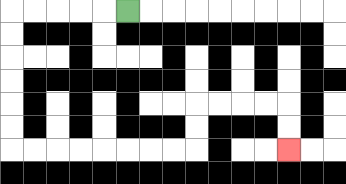{'start': '[5, 0]', 'end': '[12, 6]', 'path_directions': 'L,L,L,L,L,D,D,D,D,D,D,R,R,R,R,R,R,R,R,U,U,R,R,R,R,D,D', 'path_coordinates': '[[5, 0], [4, 0], [3, 0], [2, 0], [1, 0], [0, 0], [0, 1], [0, 2], [0, 3], [0, 4], [0, 5], [0, 6], [1, 6], [2, 6], [3, 6], [4, 6], [5, 6], [6, 6], [7, 6], [8, 6], [8, 5], [8, 4], [9, 4], [10, 4], [11, 4], [12, 4], [12, 5], [12, 6]]'}